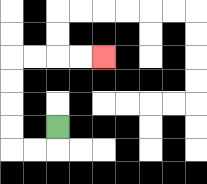{'start': '[2, 5]', 'end': '[4, 2]', 'path_directions': 'D,L,L,U,U,U,U,R,R,R,R', 'path_coordinates': '[[2, 5], [2, 6], [1, 6], [0, 6], [0, 5], [0, 4], [0, 3], [0, 2], [1, 2], [2, 2], [3, 2], [4, 2]]'}